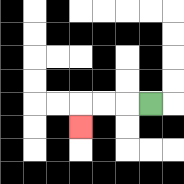{'start': '[6, 4]', 'end': '[3, 5]', 'path_directions': 'L,L,L,D', 'path_coordinates': '[[6, 4], [5, 4], [4, 4], [3, 4], [3, 5]]'}